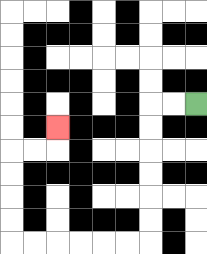{'start': '[8, 4]', 'end': '[2, 5]', 'path_directions': 'L,L,D,D,D,D,D,D,L,L,L,L,L,L,U,U,U,U,R,R,U', 'path_coordinates': '[[8, 4], [7, 4], [6, 4], [6, 5], [6, 6], [6, 7], [6, 8], [6, 9], [6, 10], [5, 10], [4, 10], [3, 10], [2, 10], [1, 10], [0, 10], [0, 9], [0, 8], [0, 7], [0, 6], [1, 6], [2, 6], [2, 5]]'}